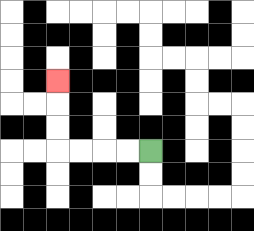{'start': '[6, 6]', 'end': '[2, 3]', 'path_directions': 'L,L,L,L,U,U,U', 'path_coordinates': '[[6, 6], [5, 6], [4, 6], [3, 6], [2, 6], [2, 5], [2, 4], [2, 3]]'}